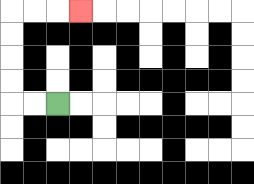{'start': '[2, 4]', 'end': '[3, 0]', 'path_directions': 'L,L,U,U,U,U,R,R,R', 'path_coordinates': '[[2, 4], [1, 4], [0, 4], [0, 3], [0, 2], [0, 1], [0, 0], [1, 0], [2, 0], [3, 0]]'}